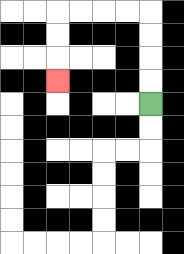{'start': '[6, 4]', 'end': '[2, 3]', 'path_directions': 'U,U,U,U,L,L,L,L,D,D,D', 'path_coordinates': '[[6, 4], [6, 3], [6, 2], [6, 1], [6, 0], [5, 0], [4, 0], [3, 0], [2, 0], [2, 1], [2, 2], [2, 3]]'}